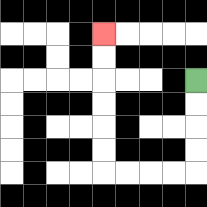{'start': '[8, 3]', 'end': '[4, 1]', 'path_directions': 'D,D,D,D,L,L,L,L,U,U,U,U,U,U', 'path_coordinates': '[[8, 3], [8, 4], [8, 5], [8, 6], [8, 7], [7, 7], [6, 7], [5, 7], [4, 7], [4, 6], [4, 5], [4, 4], [4, 3], [4, 2], [4, 1]]'}